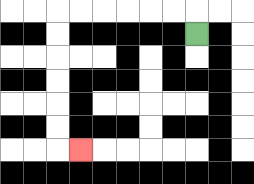{'start': '[8, 1]', 'end': '[3, 6]', 'path_directions': 'U,L,L,L,L,L,L,D,D,D,D,D,D,R', 'path_coordinates': '[[8, 1], [8, 0], [7, 0], [6, 0], [5, 0], [4, 0], [3, 0], [2, 0], [2, 1], [2, 2], [2, 3], [2, 4], [2, 5], [2, 6], [3, 6]]'}